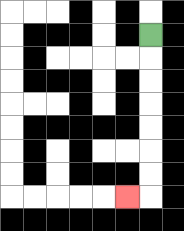{'start': '[6, 1]', 'end': '[5, 8]', 'path_directions': 'D,D,D,D,D,D,D,L', 'path_coordinates': '[[6, 1], [6, 2], [6, 3], [6, 4], [6, 5], [6, 6], [6, 7], [6, 8], [5, 8]]'}